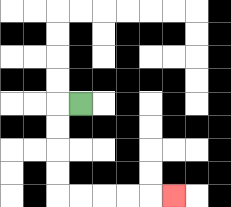{'start': '[3, 4]', 'end': '[7, 8]', 'path_directions': 'L,D,D,D,D,R,R,R,R,R', 'path_coordinates': '[[3, 4], [2, 4], [2, 5], [2, 6], [2, 7], [2, 8], [3, 8], [4, 8], [5, 8], [6, 8], [7, 8]]'}